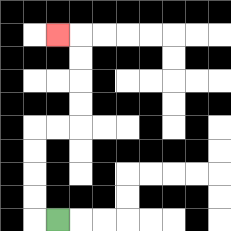{'start': '[2, 9]', 'end': '[2, 1]', 'path_directions': 'L,U,U,U,U,R,R,U,U,U,U,L', 'path_coordinates': '[[2, 9], [1, 9], [1, 8], [1, 7], [1, 6], [1, 5], [2, 5], [3, 5], [3, 4], [3, 3], [3, 2], [3, 1], [2, 1]]'}